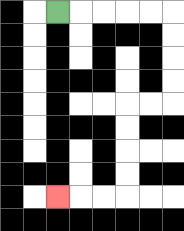{'start': '[2, 0]', 'end': '[2, 8]', 'path_directions': 'R,R,R,R,R,D,D,D,D,L,L,D,D,D,D,L,L,L', 'path_coordinates': '[[2, 0], [3, 0], [4, 0], [5, 0], [6, 0], [7, 0], [7, 1], [7, 2], [7, 3], [7, 4], [6, 4], [5, 4], [5, 5], [5, 6], [5, 7], [5, 8], [4, 8], [3, 8], [2, 8]]'}